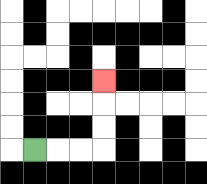{'start': '[1, 6]', 'end': '[4, 3]', 'path_directions': 'R,R,R,U,U,U', 'path_coordinates': '[[1, 6], [2, 6], [3, 6], [4, 6], [4, 5], [4, 4], [4, 3]]'}